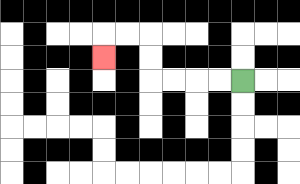{'start': '[10, 3]', 'end': '[4, 2]', 'path_directions': 'L,L,L,L,U,U,L,L,D', 'path_coordinates': '[[10, 3], [9, 3], [8, 3], [7, 3], [6, 3], [6, 2], [6, 1], [5, 1], [4, 1], [4, 2]]'}